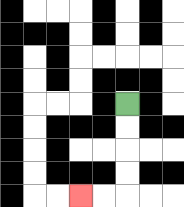{'start': '[5, 4]', 'end': '[3, 8]', 'path_directions': 'D,D,D,D,L,L', 'path_coordinates': '[[5, 4], [5, 5], [5, 6], [5, 7], [5, 8], [4, 8], [3, 8]]'}